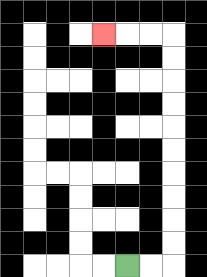{'start': '[5, 11]', 'end': '[4, 1]', 'path_directions': 'R,R,U,U,U,U,U,U,U,U,U,U,L,L,L', 'path_coordinates': '[[5, 11], [6, 11], [7, 11], [7, 10], [7, 9], [7, 8], [7, 7], [7, 6], [7, 5], [7, 4], [7, 3], [7, 2], [7, 1], [6, 1], [5, 1], [4, 1]]'}